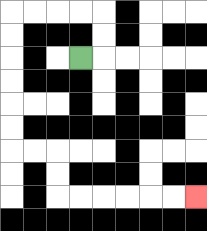{'start': '[3, 2]', 'end': '[8, 8]', 'path_directions': 'R,U,U,L,L,L,L,D,D,D,D,D,D,R,R,D,D,R,R,R,R,R,R', 'path_coordinates': '[[3, 2], [4, 2], [4, 1], [4, 0], [3, 0], [2, 0], [1, 0], [0, 0], [0, 1], [0, 2], [0, 3], [0, 4], [0, 5], [0, 6], [1, 6], [2, 6], [2, 7], [2, 8], [3, 8], [4, 8], [5, 8], [6, 8], [7, 8], [8, 8]]'}